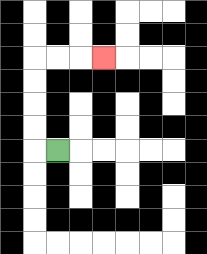{'start': '[2, 6]', 'end': '[4, 2]', 'path_directions': 'L,U,U,U,U,R,R,R', 'path_coordinates': '[[2, 6], [1, 6], [1, 5], [1, 4], [1, 3], [1, 2], [2, 2], [3, 2], [4, 2]]'}